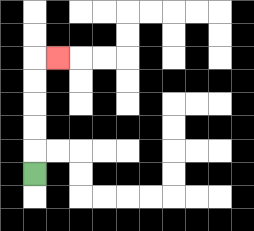{'start': '[1, 7]', 'end': '[2, 2]', 'path_directions': 'U,U,U,U,U,R', 'path_coordinates': '[[1, 7], [1, 6], [1, 5], [1, 4], [1, 3], [1, 2], [2, 2]]'}